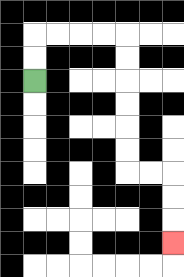{'start': '[1, 3]', 'end': '[7, 10]', 'path_directions': 'U,U,R,R,R,R,D,D,D,D,D,D,R,R,D,D,D', 'path_coordinates': '[[1, 3], [1, 2], [1, 1], [2, 1], [3, 1], [4, 1], [5, 1], [5, 2], [5, 3], [5, 4], [5, 5], [5, 6], [5, 7], [6, 7], [7, 7], [7, 8], [7, 9], [7, 10]]'}